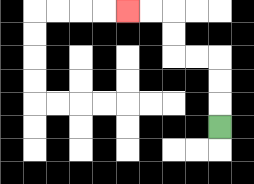{'start': '[9, 5]', 'end': '[5, 0]', 'path_directions': 'U,U,U,L,L,U,U,L,L', 'path_coordinates': '[[9, 5], [9, 4], [9, 3], [9, 2], [8, 2], [7, 2], [7, 1], [7, 0], [6, 0], [5, 0]]'}